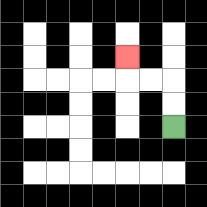{'start': '[7, 5]', 'end': '[5, 2]', 'path_directions': 'U,U,L,L,U', 'path_coordinates': '[[7, 5], [7, 4], [7, 3], [6, 3], [5, 3], [5, 2]]'}